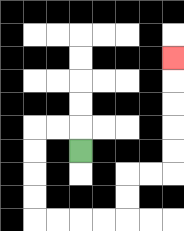{'start': '[3, 6]', 'end': '[7, 2]', 'path_directions': 'U,L,L,D,D,D,D,R,R,R,R,U,U,R,R,U,U,U,U,U', 'path_coordinates': '[[3, 6], [3, 5], [2, 5], [1, 5], [1, 6], [1, 7], [1, 8], [1, 9], [2, 9], [3, 9], [4, 9], [5, 9], [5, 8], [5, 7], [6, 7], [7, 7], [7, 6], [7, 5], [7, 4], [7, 3], [7, 2]]'}